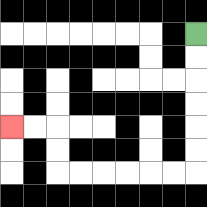{'start': '[8, 1]', 'end': '[0, 5]', 'path_directions': 'D,D,D,D,D,D,L,L,L,L,L,L,U,U,L,L', 'path_coordinates': '[[8, 1], [8, 2], [8, 3], [8, 4], [8, 5], [8, 6], [8, 7], [7, 7], [6, 7], [5, 7], [4, 7], [3, 7], [2, 7], [2, 6], [2, 5], [1, 5], [0, 5]]'}